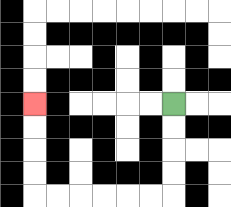{'start': '[7, 4]', 'end': '[1, 4]', 'path_directions': 'D,D,D,D,L,L,L,L,L,L,U,U,U,U', 'path_coordinates': '[[7, 4], [7, 5], [7, 6], [7, 7], [7, 8], [6, 8], [5, 8], [4, 8], [3, 8], [2, 8], [1, 8], [1, 7], [1, 6], [1, 5], [1, 4]]'}